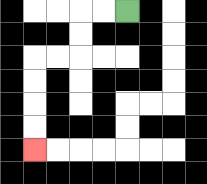{'start': '[5, 0]', 'end': '[1, 6]', 'path_directions': 'L,L,D,D,L,L,D,D,D,D', 'path_coordinates': '[[5, 0], [4, 0], [3, 0], [3, 1], [3, 2], [2, 2], [1, 2], [1, 3], [1, 4], [1, 5], [1, 6]]'}